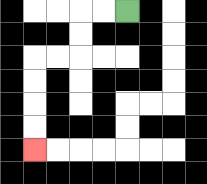{'start': '[5, 0]', 'end': '[1, 6]', 'path_directions': 'L,L,D,D,L,L,D,D,D,D', 'path_coordinates': '[[5, 0], [4, 0], [3, 0], [3, 1], [3, 2], [2, 2], [1, 2], [1, 3], [1, 4], [1, 5], [1, 6]]'}